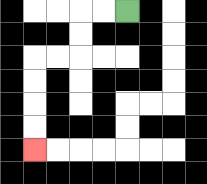{'start': '[5, 0]', 'end': '[1, 6]', 'path_directions': 'L,L,D,D,L,L,D,D,D,D', 'path_coordinates': '[[5, 0], [4, 0], [3, 0], [3, 1], [3, 2], [2, 2], [1, 2], [1, 3], [1, 4], [1, 5], [1, 6]]'}